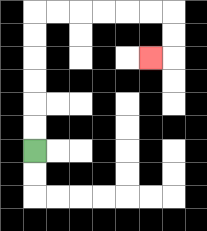{'start': '[1, 6]', 'end': '[6, 2]', 'path_directions': 'U,U,U,U,U,U,R,R,R,R,R,R,D,D,L', 'path_coordinates': '[[1, 6], [1, 5], [1, 4], [1, 3], [1, 2], [1, 1], [1, 0], [2, 0], [3, 0], [4, 0], [5, 0], [6, 0], [7, 0], [7, 1], [7, 2], [6, 2]]'}